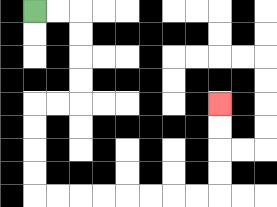{'start': '[1, 0]', 'end': '[9, 4]', 'path_directions': 'R,R,D,D,D,D,L,L,D,D,D,D,R,R,R,R,R,R,R,R,U,U,U,U', 'path_coordinates': '[[1, 0], [2, 0], [3, 0], [3, 1], [3, 2], [3, 3], [3, 4], [2, 4], [1, 4], [1, 5], [1, 6], [1, 7], [1, 8], [2, 8], [3, 8], [4, 8], [5, 8], [6, 8], [7, 8], [8, 8], [9, 8], [9, 7], [9, 6], [9, 5], [9, 4]]'}